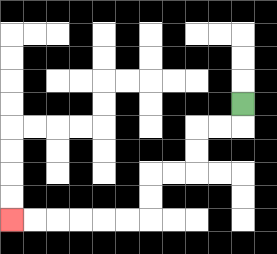{'start': '[10, 4]', 'end': '[0, 9]', 'path_directions': 'D,L,L,D,D,L,L,D,D,L,L,L,L,L,L', 'path_coordinates': '[[10, 4], [10, 5], [9, 5], [8, 5], [8, 6], [8, 7], [7, 7], [6, 7], [6, 8], [6, 9], [5, 9], [4, 9], [3, 9], [2, 9], [1, 9], [0, 9]]'}